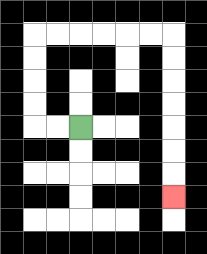{'start': '[3, 5]', 'end': '[7, 8]', 'path_directions': 'L,L,U,U,U,U,R,R,R,R,R,R,D,D,D,D,D,D,D', 'path_coordinates': '[[3, 5], [2, 5], [1, 5], [1, 4], [1, 3], [1, 2], [1, 1], [2, 1], [3, 1], [4, 1], [5, 1], [6, 1], [7, 1], [7, 2], [7, 3], [7, 4], [7, 5], [7, 6], [7, 7], [7, 8]]'}